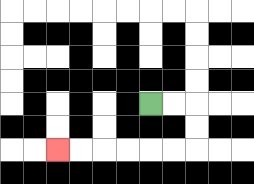{'start': '[6, 4]', 'end': '[2, 6]', 'path_directions': 'R,R,D,D,L,L,L,L,L,L', 'path_coordinates': '[[6, 4], [7, 4], [8, 4], [8, 5], [8, 6], [7, 6], [6, 6], [5, 6], [4, 6], [3, 6], [2, 6]]'}